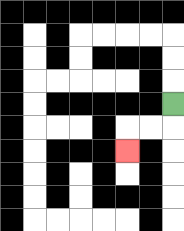{'start': '[7, 4]', 'end': '[5, 6]', 'path_directions': 'D,L,L,D', 'path_coordinates': '[[7, 4], [7, 5], [6, 5], [5, 5], [5, 6]]'}